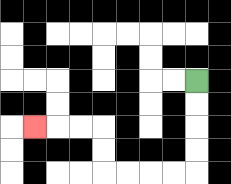{'start': '[8, 3]', 'end': '[1, 5]', 'path_directions': 'D,D,D,D,L,L,L,L,U,U,L,L,L', 'path_coordinates': '[[8, 3], [8, 4], [8, 5], [8, 6], [8, 7], [7, 7], [6, 7], [5, 7], [4, 7], [4, 6], [4, 5], [3, 5], [2, 5], [1, 5]]'}